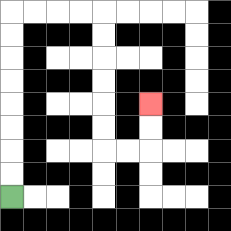{'start': '[0, 8]', 'end': '[6, 4]', 'path_directions': 'U,U,U,U,U,U,U,U,R,R,R,R,D,D,D,D,D,D,R,R,U,U', 'path_coordinates': '[[0, 8], [0, 7], [0, 6], [0, 5], [0, 4], [0, 3], [0, 2], [0, 1], [0, 0], [1, 0], [2, 0], [3, 0], [4, 0], [4, 1], [4, 2], [4, 3], [4, 4], [4, 5], [4, 6], [5, 6], [6, 6], [6, 5], [6, 4]]'}